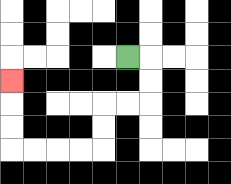{'start': '[5, 2]', 'end': '[0, 3]', 'path_directions': 'R,D,D,L,L,D,D,L,L,L,L,U,U,U', 'path_coordinates': '[[5, 2], [6, 2], [6, 3], [6, 4], [5, 4], [4, 4], [4, 5], [4, 6], [3, 6], [2, 6], [1, 6], [0, 6], [0, 5], [0, 4], [0, 3]]'}